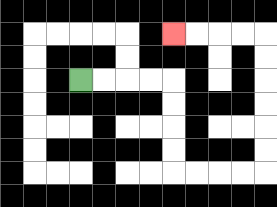{'start': '[3, 3]', 'end': '[7, 1]', 'path_directions': 'R,R,R,R,D,D,D,D,R,R,R,R,U,U,U,U,U,U,L,L,L,L', 'path_coordinates': '[[3, 3], [4, 3], [5, 3], [6, 3], [7, 3], [7, 4], [7, 5], [7, 6], [7, 7], [8, 7], [9, 7], [10, 7], [11, 7], [11, 6], [11, 5], [11, 4], [11, 3], [11, 2], [11, 1], [10, 1], [9, 1], [8, 1], [7, 1]]'}